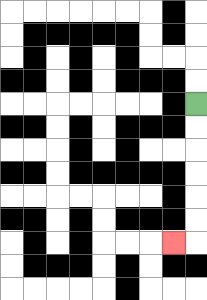{'start': '[8, 4]', 'end': '[7, 10]', 'path_directions': 'D,D,D,D,D,D,L', 'path_coordinates': '[[8, 4], [8, 5], [8, 6], [8, 7], [8, 8], [8, 9], [8, 10], [7, 10]]'}